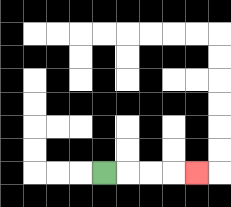{'start': '[4, 7]', 'end': '[8, 7]', 'path_directions': 'R,R,R,R', 'path_coordinates': '[[4, 7], [5, 7], [6, 7], [7, 7], [8, 7]]'}